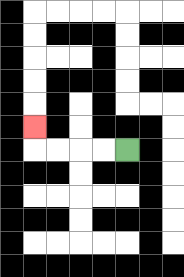{'start': '[5, 6]', 'end': '[1, 5]', 'path_directions': 'L,L,L,L,U', 'path_coordinates': '[[5, 6], [4, 6], [3, 6], [2, 6], [1, 6], [1, 5]]'}